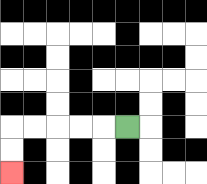{'start': '[5, 5]', 'end': '[0, 7]', 'path_directions': 'L,L,L,L,L,D,D', 'path_coordinates': '[[5, 5], [4, 5], [3, 5], [2, 5], [1, 5], [0, 5], [0, 6], [0, 7]]'}